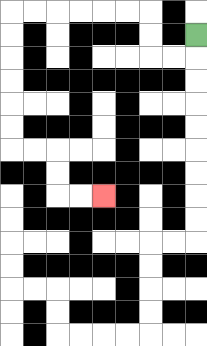{'start': '[8, 1]', 'end': '[4, 8]', 'path_directions': 'D,L,L,U,U,L,L,L,L,L,L,D,D,D,D,D,D,R,R,D,D,R,R', 'path_coordinates': '[[8, 1], [8, 2], [7, 2], [6, 2], [6, 1], [6, 0], [5, 0], [4, 0], [3, 0], [2, 0], [1, 0], [0, 0], [0, 1], [0, 2], [0, 3], [0, 4], [0, 5], [0, 6], [1, 6], [2, 6], [2, 7], [2, 8], [3, 8], [4, 8]]'}